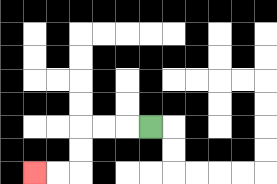{'start': '[6, 5]', 'end': '[1, 7]', 'path_directions': 'L,L,L,D,D,L,L', 'path_coordinates': '[[6, 5], [5, 5], [4, 5], [3, 5], [3, 6], [3, 7], [2, 7], [1, 7]]'}